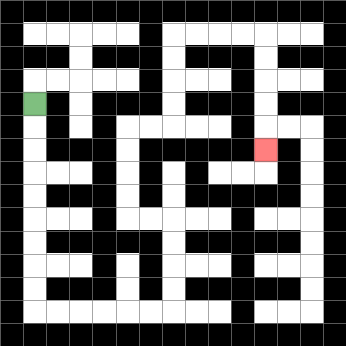{'start': '[1, 4]', 'end': '[11, 6]', 'path_directions': 'D,D,D,D,D,D,D,D,D,R,R,R,R,R,R,U,U,U,U,L,L,U,U,U,U,R,R,U,U,U,U,R,R,R,R,D,D,D,D,D', 'path_coordinates': '[[1, 4], [1, 5], [1, 6], [1, 7], [1, 8], [1, 9], [1, 10], [1, 11], [1, 12], [1, 13], [2, 13], [3, 13], [4, 13], [5, 13], [6, 13], [7, 13], [7, 12], [7, 11], [7, 10], [7, 9], [6, 9], [5, 9], [5, 8], [5, 7], [5, 6], [5, 5], [6, 5], [7, 5], [7, 4], [7, 3], [7, 2], [7, 1], [8, 1], [9, 1], [10, 1], [11, 1], [11, 2], [11, 3], [11, 4], [11, 5], [11, 6]]'}